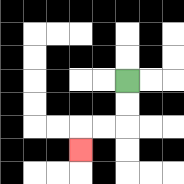{'start': '[5, 3]', 'end': '[3, 6]', 'path_directions': 'D,D,L,L,D', 'path_coordinates': '[[5, 3], [5, 4], [5, 5], [4, 5], [3, 5], [3, 6]]'}